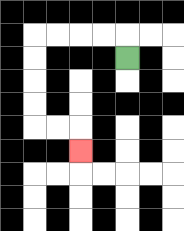{'start': '[5, 2]', 'end': '[3, 6]', 'path_directions': 'U,L,L,L,L,D,D,D,D,R,R,D', 'path_coordinates': '[[5, 2], [5, 1], [4, 1], [3, 1], [2, 1], [1, 1], [1, 2], [1, 3], [1, 4], [1, 5], [2, 5], [3, 5], [3, 6]]'}